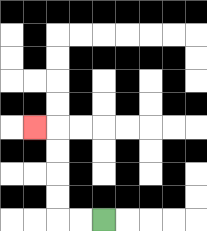{'start': '[4, 9]', 'end': '[1, 5]', 'path_directions': 'L,L,U,U,U,U,L', 'path_coordinates': '[[4, 9], [3, 9], [2, 9], [2, 8], [2, 7], [2, 6], [2, 5], [1, 5]]'}